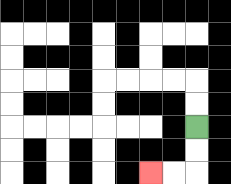{'start': '[8, 5]', 'end': '[6, 7]', 'path_directions': 'D,D,L,L', 'path_coordinates': '[[8, 5], [8, 6], [8, 7], [7, 7], [6, 7]]'}